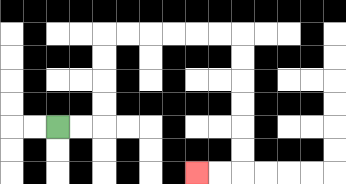{'start': '[2, 5]', 'end': '[8, 7]', 'path_directions': 'R,R,U,U,U,U,R,R,R,R,R,R,D,D,D,D,D,D,L,L', 'path_coordinates': '[[2, 5], [3, 5], [4, 5], [4, 4], [4, 3], [4, 2], [4, 1], [5, 1], [6, 1], [7, 1], [8, 1], [9, 1], [10, 1], [10, 2], [10, 3], [10, 4], [10, 5], [10, 6], [10, 7], [9, 7], [8, 7]]'}